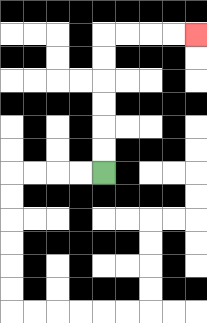{'start': '[4, 7]', 'end': '[8, 1]', 'path_directions': 'U,U,U,U,U,U,R,R,R,R', 'path_coordinates': '[[4, 7], [4, 6], [4, 5], [4, 4], [4, 3], [4, 2], [4, 1], [5, 1], [6, 1], [7, 1], [8, 1]]'}